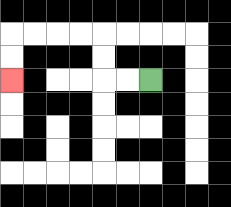{'start': '[6, 3]', 'end': '[0, 3]', 'path_directions': 'L,L,U,U,L,L,L,L,D,D', 'path_coordinates': '[[6, 3], [5, 3], [4, 3], [4, 2], [4, 1], [3, 1], [2, 1], [1, 1], [0, 1], [0, 2], [0, 3]]'}